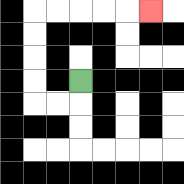{'start': '[3, 3]', 'end': '[6, 0]', 'path_directions': 'D,L,L,U,U,U,U,R,R,R,R,R', 'path_coordinates': '[[3, 3], [3, 4], [2, 4], [1, 4], [1, 3], [1, 2], [1, 1], [1, 0], [2, 0], [3, 0], [4, 0], [5, 0], [6, 0]]'}